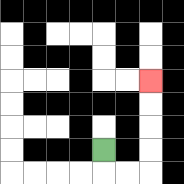{'start': '[4, 6]', 'end': '[6, 3]', 'path_directions': 'D,R,R,U,U,U,U', 'path_coordinates': '[[4, 6], [4, 7], [5, 7], [6, 7], [6, 6], [6, 5], [6, 4], [6, 3]]'}